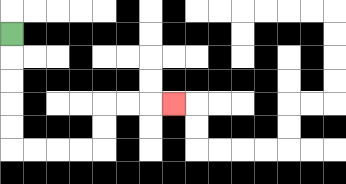{'start': '[0, 1]', 'end': '[7, 4]', 'path_directions': 'D,D,D,D,D,R,R,R,R,U,U,R,R,R', 'path_coordinates': '[[0, 1], [0, 2], [0, 3], [0, 4], [0, 5], [0, 6], [1, 6], [2, 6], [3, 6], [4, 6], [4, 5], [4, 4], [5, 4], [6, 4], [7, 4]]'}